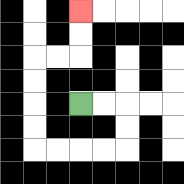{'start': '[3, 4]', 'end': '[3, 0]', 'path_directions': 'R,R,D,D,L,L,L,L,U,U,U,U,R,R,U,U', 'path_coordinates': '[[3, 4], [4, 4], [5, 4], [5, 5], [5, 6], [4, 6], [3, 6], [2, 6], [1, 6], [1, 5], [1, 4], [1, 3], [1, 2], [2, 2], [3, 2], [3, 1], [3, 0]]'}